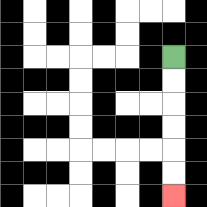{'start': '[7, 2]', 'end': '[7, 8]', 'path_directions': 'D,D,D,D,D,D', 'path_coordinates': '[[7, 2], [7, 3], [7, 4], [7, 5], [7, 6], [7, 7], [7, 8]]'}